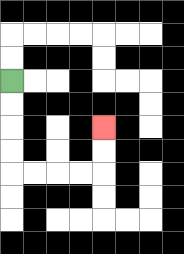{'start': '[0, 3]', 'end': '[4, 5]', 'path_directions': 'D,D,D,D,R,R,R,R,U,U', 'path_coordinates': '[[0, 3], [0, 4], [0, 5], [0, 6], [0, 7], [1, 7], [2, 7], [3, 7], [4, 7], [4, 6], [4, 5]]'}